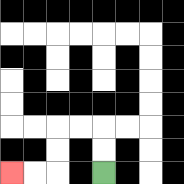{'start': '[4, 7]', 'end': '[0, 7]', 'path_directions': 'U,U,L,L,D,D,L,L', 'path_coordinates': '[[4, 7], [4, 6], [4, 5], [3, 5], [2, 5], [2, 6], [2, 7], [1, 7], [0, 7]]'}